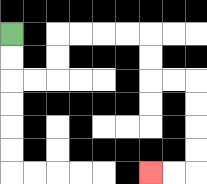{'start': '[0, 1]', 'end': '[6, 7]', 'path_directions': 'D,D,R,R,U,U,R,R,R,R,D,D,R,R,D,D,D,D,L,L', 'path_coordinates': '[[0, 1], [0, 2], [0, 3], [1, 3], [2, 3], [2, 2], [2, 1], [3, 1], [4, 1], [5, 1], [6, 1], [6, 2], [6, 3], [7, 3], [8, 3], [8, 4], [8, 5], [8, 6], [8, 7], [7, 7], [6, 7]]'}